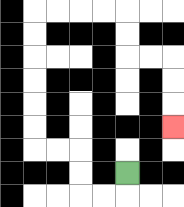{'start': '[5, 7]', 'end': '[7, 5]', 'path_directions': 'D,L,L,U,U,L,L,U,U,U,U,U,U,R,R,R,R,D,D,R,R,D,D,D', 'path_coordinates': '[[5, 7], [5, 8], [4, 8], [3, 8], [3, 7], [3, 6], [2, 6], [1, 6], [1, 5], [1, 4], [1, 3], [1, 2], [1, 1], [1, 0], [2, 0], [3, 0], [4, 0], [5, 0], [5, 1], [5, 2], [6, 2], [7, 2], [7, 3], [7, 4], [7, 5]]'}